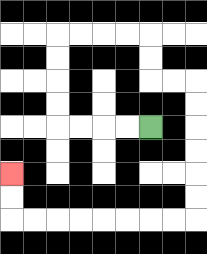{'start': '[6, 5]', 'end': '[0, 7]', 'path_directions': 'L,L,L,L,U,U,U,U,R,R,R,R,D,D,R,R,D,D,D,D,D,D,L,L,L,L,L,L,L,L,U,U', 'path_coordinates': '[[6, 5], [5, 5], [4, 5], [3, 5], [2, 5], [2, 4], [2, 3], [2, 2], [2, 1], [3, 1], [4, 1], [5, 1], [6, 1], [6, 2], [6, 3], [7, 3], [8, 3], [8, 4], [8, 5], [8, 6], [8, 7], [8, 8], [8, 9], [7, 9], [6, 9], [5, 9], [4, 9], [3, 9], [2, 9], [1, 9], [0, 9], [0, 8], [0, 7]]'}